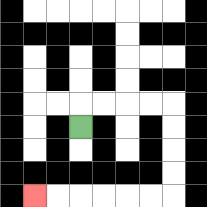{'start': '[3, 5]', 'end': '[1, 8]', 'path_directions': 'U,R,R,R,R,D,D,D,D,L,L,L,L,L,L', 'path_coordinates': '[[3, 5], [3, 4], [4, 4], [5, 4], [6, 4], [7, 4], [7, 5], [7, 6], [7, 7], [7, 8], [6, 8], [5, 8], [4, 8], [3, 8], [2, 8], [1, 8]]'}